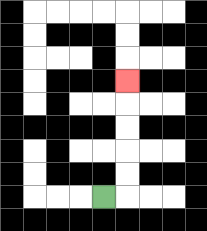{'start': '[4, 8]', 'end': '[5, 3]', 'path_directions': 'R,U,U,U,U,U', 'path_coordinates': '[[4, 8], [5, 8], [5, 7], [5, 6], [5, 5], [5, 4], [5, 3]]'}